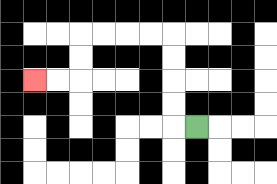{'start': '[8, 5]', 'end': '[1, 3]', 'path_directions': 'L,U,U,U,U,L,L,L,L,D,D,L,L', 'path_coordinates': '[[8, 5], [7, 5], [7, 4], [7, 3], [7, 2], [7, 1], [6, 1], [5, 1], [4, 1], [3, 1], [3, 2], [3, 3], [2, 3], [1, 3]]'}